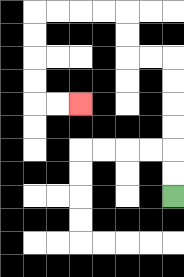{'start': '[7, 8]', 'end': '[3, 4]', 'path_directions': 'U,U,U,U,U,U,L,L,U,U,L,L,L,L,D,D,D,D,R,R', 'path_coordinates': '[[7, 8], [7, 7], [7, 6], [7, 5], [7, 4], [7, 3], [7, 2], [6, 2], [5, 2], [5, 1], [5, 0], [4, 0], [3, 0], [2, 0], [1, 0], [1, 1], [1, 2], [1, 3], [1, 4], [2, 4], [3, 4]]'}